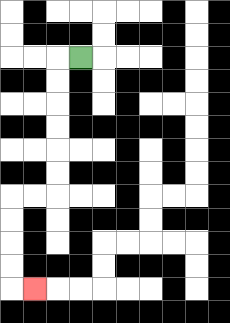{'start': '[3, 2]', 'end': '[1, 12]', 'path_directions': 'L,D,D,D,D,D,D,L,L,D,D,D,D,R', 'path_coordinates': '[[3, 2], [2, 2], [2, 3], [2, 4], [2, 5], [2, 6], [2, 7], [2, 8], [1, 8], [0, 8], [0, 9], [0, 10], [0, 11], [0, 12], [1, 12]]'}